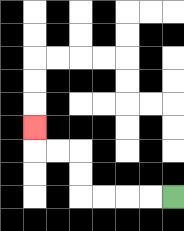{'start': '[7, 8]', 'end': '[1, 5]', 'path_directions': 'L,L,L,L,U,U,L,L,U', 'path_coordinates': '[[7, 8], [6, 8], [5, 8], [4, 8], [3, 8], [3, 7], [3, 6], [2, 6], [1, 6], [1, 5]]'}